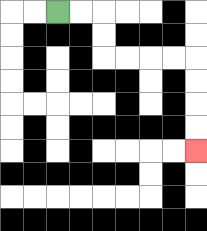{'start': '[2, 0]', 'end': '[8, 6]', 'path_directions': 'R,R,D,D,R,R,R,R,D,D,D,D', 'path_coordinates': '[[2, 0], [3, 0], [4, 0], [4, 1], [4, 2], [5, 2], [6, 2], [7, 2], [8, 2], [8, 3], [8, 4], [8, 5], [8, 6]]'}